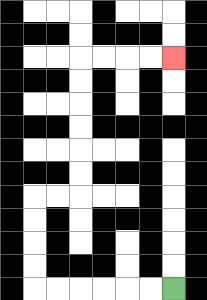{'start': '[7, 12]', 'end': '[7, 2]', 'path_directions': 'L,L,L,L,L,L,U,U,U,U,R,R,U,U,U,U,U,U,R,R,R,R', 'path_coordinates': '[[7, 12], [6, 12], [5, 12], [4, 12], [3, 12], [2, 12], [1, 12], [1, 11], [1, 10], [1, 9], [1, 8], [2, 8], [3, 8], [3, 7], [3, 6], [3, 5], [3, 4], [3, 3], [3, 2], [4, 2], [5, 2], [6, 2], [7, 2]]'}